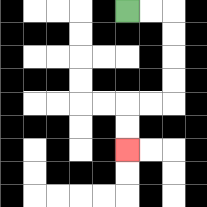{'start': '[5, 0]', 'end': '[5, 6]', 'path_directions': 'R,R,D,D,D,D,L,L,D,D', 'path_coordinates': '[[5, 0], [6, 0], [7, 0], [7, 1], [7, 2], [7, 3], [7, 4], [6, 4], [5, 4], [5, 5], [5, 6]]'}